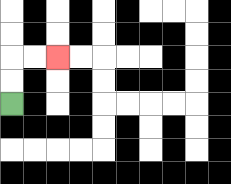{'start': '[0, 4]', 'end': '[2, 2]', 'path_directions': 'U,U,R,R', 'path_coordinates': '[[0, 4], [0, 3], [0, 2], [1, 2], [2, 2]]'}